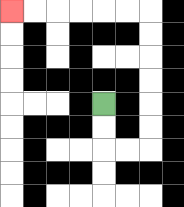{'start': '[4, 4]', 'end': '[0, 0]', 'path_directions': 'D,D,R,R,U,U,U,U,U,U,L,L,L,L,L,L', 'path_coordinates': '[[4, 4], [4, 5], [4, 6], [5, 6], [6, 6], [6, 5], [6, 4], [6, 3], [6, 2], [6, 1], [6, 0], [5, 0], [4, 0], [3, 0], [2, 0], [1, 0], [0, 0]]'}